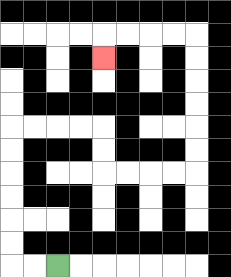{'start': '[2, 11]', 'end': '[4, 2]', 'path_directions': 'L,L,U,U,U,U,U,U,R,R,R,R,D,D,R,R,R,R,U,U,U,U,U,U,L,L,L,L,D', 'path_coordinates': '[[2, 11], [1, 11], [0, 11], [0, 10], [0, 9], [0, 8], [0, 7], [0, 6], [0, 5], [1, 5], [2, 5], [3, 5], [4, 5], [4, 6], [4, 7], [5, 7], [6, 7], [7, 7], [8, 7], [8, 6], [8, 5], [8, 4], [8, 3], [8, 2], [8, 1], [7, 1], [6, 1], [5, 1], [4, 1], [4, 2]]'}